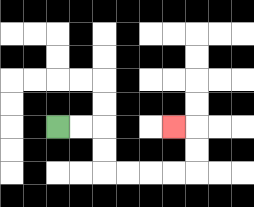{'start': '[2, 5]', 'end': '[7, 5]', 'path_directions': 'R,R,D,D,R,R,R,R,U,U,L', 'path_coordinates': '[[2, 5], [3, 5], [4, 5], [4, 6], [4, 7], [5, 7], [6, 7], [7, 7], [8, 7], [8, 6], [8, 5], [7, 5]]'}